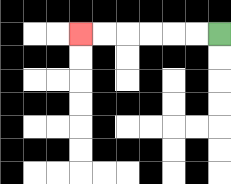{'start': '[9, 1]', 'end': '[3, 1]', 'path_directions': 'L,L,L,L,L,L', 'path_coordinates': '[[9, 1], [8, 1], [7, 1], [6, 1], [5, 1], [4, 1], [3, 1]]'}